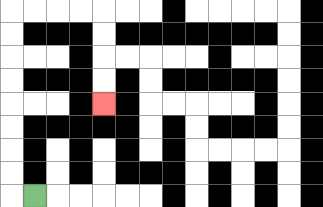{'start': '[1, 8]', 'end': '[4, 4]', 'path_directions': 'L,U,U,U,U,U,U,U,U,R,R,R,R,D,D,D,D', 'path_coordinates': '[[1, 8], [0, 8], [0, 7], [0, 6], [0, 5], [0, 4], [0, 3], [0, 2], [0, 1], [0, 0], [1, 0], [2, 0], [3, 0], [4, 0], [4, 1], [4, 2], [4, 3], [4, 4]]'}